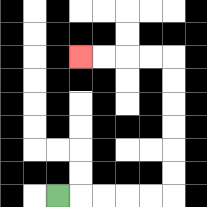{'start': '[2, 8]', 'end': '[3, 2]', 'path_directions': 'R,R,R,R,R,U,U,U,U,U,U,L,L,L,L', 'path_coordinates': '[[2, 8], [3, 8], [4, 8], [5, 8], [6, 8], [7, 8], [7, 7], [7, 6], [7, 5], [7, 4], [7, 3], [7, 2], [6, 2], [5, 2], [4, 2], [3, 2]]'}